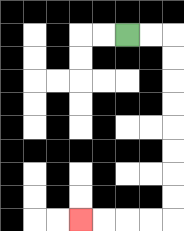{'start': '[5, 1]', 'end': '[3, 9]', 'path_directions': 'R,R,D,D,D,D,D,D,D,D,L,L,L,L', 'path_coordinates': '[[5, 1], [6, 1], [7, 1], [7, 2], [7, 3], [7, 4], [7, 5], [7, 6], [7, 7], [7, 8], [7, 9], [6, 9], [5, 9], [4, 9], [3, 9]]'}